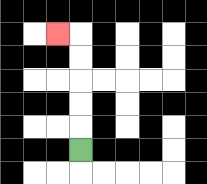{'start': '[3, 6]', 'end': '[2, 1]', 'path_directions': 'U,U,U,U,U,L', 'path_coordinates': '[[3, 6], [3, 5], [3, 4], [3, 3], [3, 2], [3, 1], [2, 1]]'}